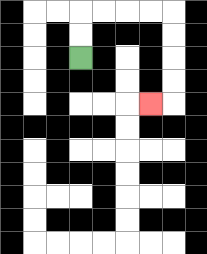{'start': '[3, 2]', 'end': '[6, 4]', 'path_directions': 'U,U,R,R,R,R,D,D,D,D,L', 'path_coordinates': '[[3, 2], [3, 1], [3, 0], [4, 0], [5, 0], [6, 0], [7, 0], [7, 1], [7, 2], [7, 3], [7, 4], [6, 4]]'}